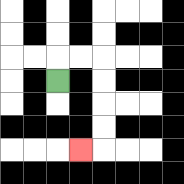{'start': '[2, 3]', 'end': '[3, 6]', 'path_directions': 'U,R,R,D,D,D,D,L', 'path_coordinates': '[[2, 3], [2, 2], [3, 2], [4, 2], [4, 3], [4, 4], [4, 5], [4, 6], [3, 6]]'}